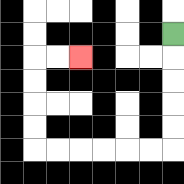{'start': '[7, 1]', 'end': '[3, 2]', 'path_directions': 'D,D,D,D,D,L,L,L,L,L,L,U,U,U,U,R,R', 'path_coordinates': '[[7, 1], [7, 2], [7, 3], [7, 4], [7, 5], [7, 6], [6, 6], [5, 6], [4, 6], [3, 6], [2, 6], [1, 6], [1, 5], [1, 4], [1, 3], [1, 2], [2, 2], [3, 2]]'}